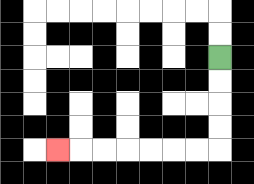{'start': '[9, 2]', 'end': '[2, 6]', 'path_directions': 'D,D,D,D,L,L,L,L,L,L,L', 'path_coordinates': '[[9, 2], [9, 3], [9, 4], [9, 5], [9, 6], [8, 6], [7, 6], [6, 6], [5, 6], [4, 6], [3, 6], [2, 6]]'}